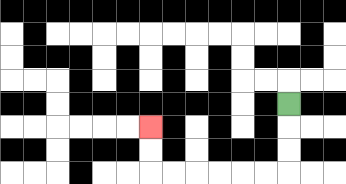{'start': '[12, 4]', 'end': '[6, 5]', 'path_directions': 'D,D,D,L,L,L,L,L,L,U,U', 'path_coordinates': '[[12, 4], [12, 5], [12, 6], [12, 7], [11, 7], [10, 7], [9, 7], [8, 7], [7, 7], [6, 7], [6, 6], [6, 5]]'}